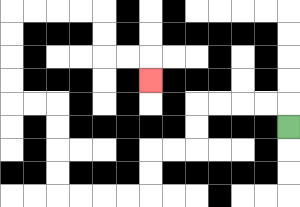{'start': '[12, 5]', 'end': '[6, 3]', 'path_directions': 'U,L,L,L,L,D,D,L,L,D,D,L,L,L,L,U,U,U,U,L,L,U,U,U,U,R,R,R,R,D,D,R,R,D', 'path_coordinates': '[[12, 5], [12, 4], [11, 4], [10, 4], [9, 4], [8, 4], [8, 5], [8, 6], [7, 6], [6, 6], [6, 7], [6, 8], [5, 8], [4, 8], [3, 8], [2, 8], [2, 7], [2, 6], [2, 5], [2, 4], [1, 4], [0, 4], [0, 3], [0, 2], [0, 1], [0, 0], [1, 0], [2, 0], [3, 0], [4, 0], [4, 1], [4, 2], [5, 2], [6, 2], [6, 3]]'}